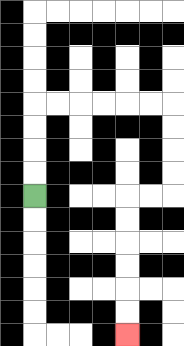{'start': '[1, 8]', 'end': '[5, 14]', 'path_directions': 'U,U,U,U,R,R,R,R,R,R,D,D,D,D,L,L,D,D,D,D,D,D', 'path_coordinates': '[[1, 8], [1, 7], [1, 6], [1, 5], [1, 4], [2, 4], [3, 4], [4, 4], [5, 4], [6, 4], [7, 4], [7, 5], [7, 6], [7, 7], [7, 8], [6, 8], [5, 8], [5, 9], [5, 10], [5, 11], [5, 12], [5, 13], [5, 14]]'}